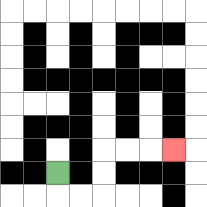{'start': '[2, 7]', 'end': '[7, 6]', 'path_directions': 'D,R,R,U,U,R,R,R', 'path_coordinates': '[[2, 7], [2, 8], [3, 8], [4, 8], [4, 7], [4, 6], [5, 6], [6, 6], [7, 6]]'}